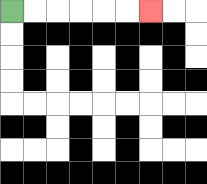{'start': '[0, 0]', 'end': '[6, 0]', 'path_directions': 'R,R,R,R,R,R', 'path_coordinates': '[[0, 0], [1, 0], [2, 0], [3, 0], [4, 0], [5, 0], [6, 0]]'}